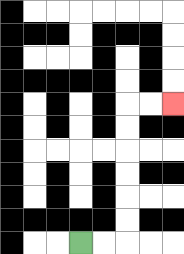{'start': '[3, 10]', 'end': '[7, 4]', 'path_directions': 'R,R,U,U,U,U,U,U,R,R', 'path_coordinates': '[[3, 10], [4, 10], [5, 10], [5, 9], [5, 8], [5, 7], [5, 6], [5, 5], [5, 4], [6, 4], [7, 4]]'}